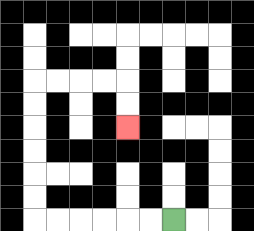{'start': '[7, 9]', 'end': '[5, 5]', 'path_directions': 'L,L,L,L,L,L,U,U,U,U,U,U,R,R,R,R,D,D', 'path_coordinates': '[[7, 9], [6, 9], [5, 9], [4, 9], [3, 9], [2, 9], [1, 9], [1, 8], [1, 7], [1, 6], [1, 5], [1, 4], [1, 3], [2, 3], [3, 3], [4, 3], [5, 3], [5, 4], [5, 5]]'}